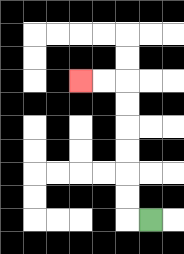{'start': '[6, 9]', 'end': '[3, 3]', 'path_directions': 'L,U,U,U,U,U,U,L,L', 'path_coordinates': '[[6, 9], [5, 9], [5, 8], [5, 7], [5, 6], [5, 5], [5, 4], [5, 3], [4, 3], [3, 3]]'}